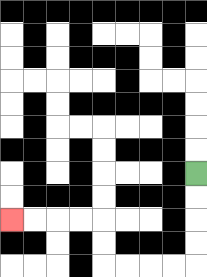{'start': '[8, 7]', 'end': '[0, 9]', 'path_directions': 'D,D,D,D,L,L,L,L,U,U,L,L,L,L', 'path_coordinates': '[[8, 7], [8, 8], [8, 9], [8, 10], [8, 11], [7, 11], [6, 11], [5, 11], [4, 11], [4, 10], [4, 9], [3, 9], [2, 9], [1, 9], [0, 9]]'}